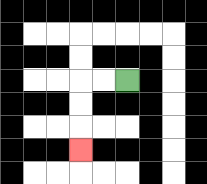{'start': '[5, 3]', 'end': '[3, 6]', 'path_directions': 'L,L,D,D,D', 'path_coordinates': '[[5, 3], [4, 3], [3, 3], [3, 4], [3, 5], [3, 6]]'}